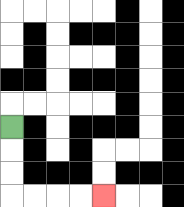{'start': '[0, 5]', 'end': '[4, 8]', 'path_directions': 'D,D,D,R,R,R,R', 'path_coordinates': '[[0, 5], [0, 6], [0, 7], [0, 8], [1, 8], [2, 8], [3, 8], [4, 8]]'}